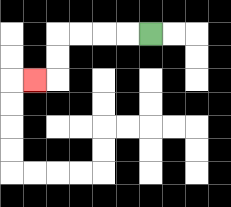{'start': '[6, 1]', 'end': '[1, 3]', 'path_directions': 'L,L,L,L,D,D,L', 'path_coordinates': '[[6, 1], [5, 1], [4, 1], [3, 1], [2, 1], [2, 2], [2, 3], [1, 3]]'}